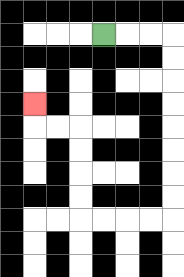{'start': '[4, 1]', 'end': '[1, 4]', 'path_directions': 'R,R,R,D,D,D,D,D,D,D,D,L,L,L,L,U,U,U,U,L,L,U', 'path_coordinates': '[[4, 1], [5, 1], [6, 1], [7, 1], [7, 2], [7, 3], [7, 4], [7, 5], [7, 6], [7, 7], [7, 8], [7, 9], [6, 9], [5, 9], [4, 9], [3, 9], [3, 8], [3, 7], [3, 6], [3, 5], [2, 5], [1, 5], [1, 4]]'}